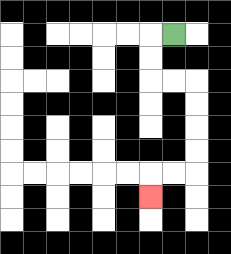{'start': '[7, 1]', 'end': '[6, 8]', 'path_directions': 'L,D,D,R,R,D,D,D,D,L,L,D', 'path_coordinates': '[[7, 1], [6, 1], [6, 2], [6, 3], [7, 3], [8, 3], [8, 4], [8, 5], [8, 6], [8, 7], [7, 7], [6, 7], [6, 8]]'}